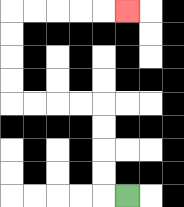{'start': '[5, 8]', 'end': '[5, 0]', 'path_directions': 'L,U,U,U,U,L,L,L,L,U,U,U,U,R,R,R,R,R', 'path_coordinates': '[[5, 8], [4, 8], [4, 7], [4, 6], [4, 5], [4, 4], [3, 4], [2, 4], [1, 4], [0, 4], [0, 3], [0, 2], [0, 1], [0, 0], [1, 0], [2, 0], [3, 0], [4, 0], [5, 0]]'}